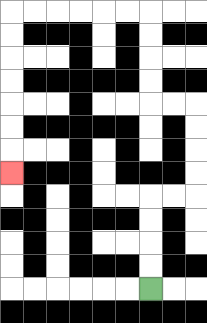{'start': '[6, 12]', 'end': '[0, 7]', 'path_directions': 'U,U,U,U,R,R,U,U,U,U,L,L,U,U,U,U,L,L,L,L,L,L,D,D,D,D,D,D,D', 'path_coordinates': '[[6, 12], [6, 11], [6, 10], [6, 9], [6, 8], [7, 8], [8, 8], [8, 7], [8, 6], [8, 5], [8, 4], [7, 4], [6, 4], [6, 3], [6, 2], [6, 1], [6, 0], [5, 0], [4, 0], [3, 0], [2, 0], [1, 0], [0, 0], [0, 1], [0, 2], [0, 3], [0, 4], [0, 5], [0, 6], [0, 7]]'}